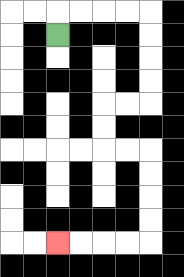{'start': '[2, 1]', 'end': '[2, 10]', 'path_directions': 'U,R,R,R,R,D,D,D,D,L,L,D,D,R,R,D,D,D,D,L,L,L,L', 'path_coordinates': '[[2, 1], [2, 0], [3, 0], [4, 0], [5, 0], [6, 0], [6, 1], [6, 2], [6, 3], [6, 4], [5, 4], [4, 4], [4, 5], [4, 6], [5, 6], [6, 6], [6, 7], [6, 8], [6, 9], [6, 10], [5, 10], [4, 10], [3, 10], [2, 10]]'}